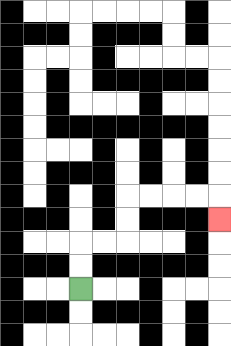{'start': '[3, 12]', 'end': '[9, 9]', 'path_directions': 'U,U,R,R,U,U,R,R,R,R,D', 'path_coordinates': '[[3, 12], [3, 11], [3, 10], [4, 10], [5, 10], [5, 9], [5, 8], [6, 8], [7, 8], [8, 8], [9, 8], [9, 9]]'}